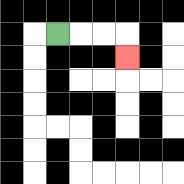{'start': '[2, 1]', 'end': '[5, 2]', 'path_directions': 'R,R,R,D', 'path_coordinates': '[[2, 1], [3, 1], [4, 1], [5, 1], [5, 2]]'}